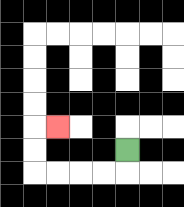{'start': '[5, 6]', 'end': '[2, 5]', 'path_directions': 'D,L,L,L,L,U,U,R', 'path_coordinates': '[[5, 6], [5, 7], [4, 7], [3, 7], [2, 7], [1, 7], [1, 6], [1, 5], [2, 5]]'}